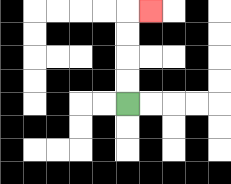{'start': '[5, 4]', 'end': '[6, 0]', 'path_directions': 'U,U,U,U,R', 'path_coordinates': '[[5, 4], [5, 3], [5, 2], [5, 1], [5, 0], [6, 0]]'}